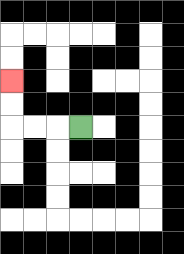{'start': '[3, 5]', 'end': '[0, 3]', 'path_directions': 'L,L,L,U,U', 'path_coordinates': '[[3, 5], [2, 5], [1, 5], [0, 5], [0, 4], [0, 3]]'}